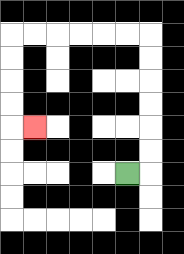{'start': '[5, 7]', 'end': '[1, 5]', 'path_directions': 'R,U,U,U,U,U,U,L,L,L,L,L,L,D,D,D,D,R', 'path_coordinates': '[[5, 7], [6, 7], [6, 6], [6, 5], [6, 4], [6, 3], [6, 2], [6, 1], [5, 1], [4, 1], [3, 1], [2, 1], [1, 1], [0, 1], [0, 2], [0, 3], [0, 4], [0, 5], [1, 5]]'}